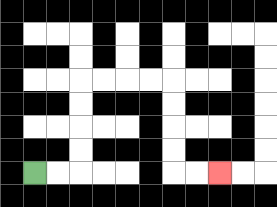{'start': '[1, 7]', 'end': '[9, 7]', 'path_directions': 'R,R,U,U,U,U,R,R,R,R,D,D,D,D,R,R', 'path_coordinates': '[[1, 7], [2, 7], [3, 7], [3, 6], [3, 5], [3, 4], [3, 3], [4, 3], [5, 3], [6, 3], [7, 3], [7, 4], [7, 5], [7, 6], [7, 7], [8, 7], [9, 7]]'}